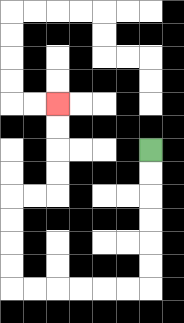{'start': '[6, 6]', 'end': '[2, 4]', 'path_directions': 'D,D,D,D,D,D,L,L,L,L,L,L,U,U,U,U,R,R,U,U,U,U', 'path_coordinates': '[[6, 6], [6, 7], [6, 8], [6, 9], [6, 10], [6, 11], [6, 12], [5, 12], [4, 12], [3, 12], [2, 12], [1, 12], [0, 12], [0, 11], [0, 10], [0, 9], [0, 8], [1, 8], [2, 8], [2, 7], [2, 6], [2, 5], [2, 4]]'}